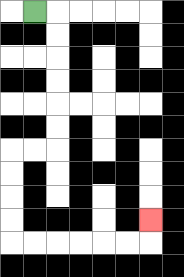{'start': '[1, 0]', 'end': '[6, 9]', 'path_directions': 'R,D,D,D,D,D,D,L,L,D,D,D,D,R,R,R,R,R,R,U', 'path_coordinates': '[[1, 0], [2, 0], [2, 1], [2, 2], [2, 3], [2, 4], [2, 5], [2, 6], [1, 6], [0, 6], [0, 7], [0, 8], [0, 9], [0, 10], [1, 10], [2, 10], [3, 10], [4, 10], [5, 10], [6, 10], [6, 9]]'}